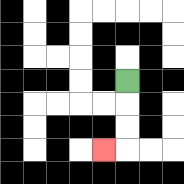{'start': '[5, 3]', 'end': '[4, 6]', 'path_directions': 'D,D,D,L', 'path_coordinates': '[[5, 3], [5, 4], [5, 5], [5, 6], [4, 6]]'}